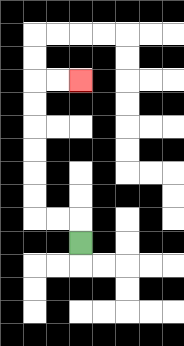{'start': '[3, 10]', 'end': '[3, 3]', 'path_directions': 'U,L,L,U,U,U,U,U,U,R,R', 'path_coordinates': '[[3, 10], [3, 9], [2, 9], [1, 9], [1, 8], [1, 7], [1, 6], [1, 5], [1, 4], [1, 3], [2, 3], [3, 3]]'}